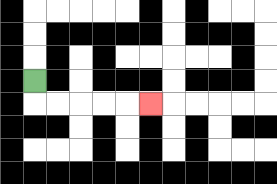{'start': '[1, 3]', 'end': '[6, 4]', 'path_directions': 'D,R,R,R,R,R', 'path_coordinates': '[[1, 3], [1, 4], [2, 4], [3, 4], [4, 4], [5, 4], [6, 4]]'}